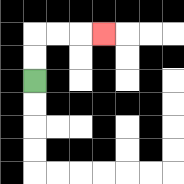{'start': '[1, 3]', 'end': '[4, 1]', 'path_directions': 'U,U,R,R,R', 'path_coordinates': '[[1, 3], [1, 2], [1, 1], [2, 1], [3, 1], [4, 1]]'}